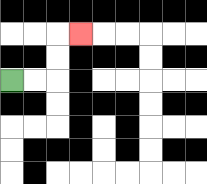{'start': '[0, 3]', 'end': '[3, 1]', 'path_directions': 'R,R,U,U,R', 'path_coordinates': '[[0, 3], [1, 3], [2, 3], [2, 2], [2, 1], [3, 1]]'}